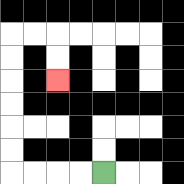{'start': '[4, 7]', 'end': '[2, 3]', 'path_directions': 'L,L,L,L,U,U,U,U,U,U,R,R,D,D', 'path_coordinates': '[[4, 7], [3, 7], [2, 7], [1, 7], [0, 7], [0, 6], [0, 5], [0, 4], [0, 3], [0, 2], [0, 1], [1, 1], [2, 1], [2, 2], [2, 3]]'}